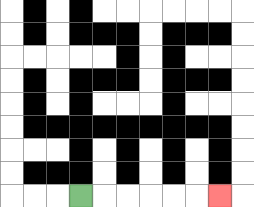{'start': '[3, 8]', 'end': '[9, 8]', 'path_directions': 'R,R,R,R,R,R', 'path_coordinates': '[[3, 8], [4, 8], [5, 8], [6, 8], [7, 8], [8, 8], [9, 8]]'}